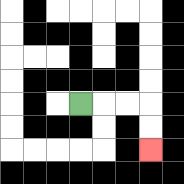{'start': '[3, 4]', 'end': '[6, 6]', 'path_directions': 'R,R,R,D,D', 'path_coordinates': '[[3, 4], [4, 4], [5, 4], [6, 4], [6, 5], [6, 6]]'}